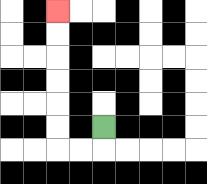{'start': '[4, 5]', 'end': '[2, 0]', 'path_directions': 'D,L,L,U,U,U,U,U,U', 'path_coordinates': '[[4, 5], [4, 6], [3, 6], [2, 6], [2, 5], [2, 4], [2, 3], [2, 2], [2, 1], [2, 0]]'}